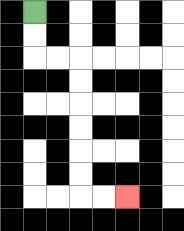{'start': '[1, 0]', 'end': '[5, 8]', 'path_directions': 'D,D,R,R,D,D,D,D,D,D,R,R', 'path_coordinates': '[[1, 0], [1, 1], [1, 2], [2, 2], [3, 2], [3, 3], [3, 4], [3, 5], [3, 6], [3, 7], [3, 8], [4, 8], [5, 8]]'}